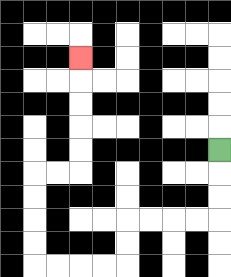{'start': '[9, 6]', 'end': '[3, 2]', 'path_directions': 'D,D,D,L,L,L,L,D,D,L,L,L,L,U,U,U,U,R,R,U,U,U,U,U', 'path_coordinates': '[[9, 6], [9, 7], [9, 8], [9, 9], [8, 9], [7, 9], [6, 9], [5, 9], [5, 10], [5, 11], [4, 11], [3, 11], [2, 11], [1, 11], [1, 10], [1, 9], [1, 8], [1, 7], [2, 7], [3, 7], [3, 6], [3, 5], [3, 4], [3, 3], [3, 2]]'}